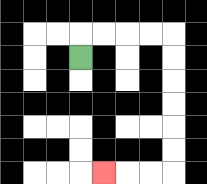{'start': '[3, 2]', 'end': '[4, 7]', 'path_directions': 'U,R,R,R,R,D,D,D,D,D,D,L,L,L', 'path_coordinates': '[[3, 2], [3, 1], [4, 1], [5, 1], [6, 1], [7, 1], [7, 2], [7, 3], [7, 4], [7, 5], [7, 6], [7, 7], [6, 7], [5, 7], [4, 7]]'}